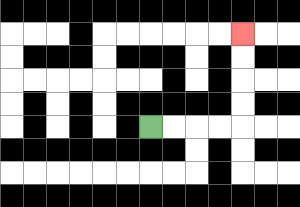{'start': '[6, 5]', 'end': '[10, 1]', 'path_directions': 'R,R,R,R,U,U,U,U', 'path_coordinates': '[[6, 5], [7, 5], [8, 5], [9, 5], [10, 5], [10, 4], [10, 3], [10, 2], [10, 1]]'}